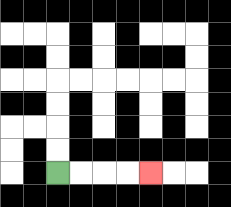{'start': '[2, 7]', 'end': '[6, 7]', 'path_directions': 'R,R,R,R', 'path_coordinates': '[[2, 7], [3, 7], [4, 7], [5, 7], [6, 7]]'}